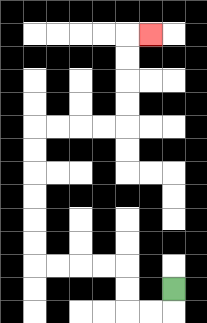{'start': '[7, 12]', 'end': '[6, 1]', 'path_directions': 'D,L,L,U,U,L,L,L,L,U,U,U,U,U,U,R,R,R,R,U,U,U,U,R', 'path_coordinates': '[[7, 12], [7, 13], [6, 13], [5, 13], [5, 12], [5, 11], [4, 11], [3, 11], [2, 11], [1, 11], [1, 10], [1, 9], [1, 8], [1, 7], [1, 6], [1, 5], [2, 5], [3, 5], [4, 5], [5, 5], [5, 4], [5, 3], [5, 2], [5, 1], [6, 1]]'}